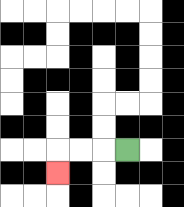{'start': '[5, 6]', 'end': '[2, 7]', 'path_directions': 'L,L,L,D', 'path_coordinates': '[[5, 6], [4, 6], [3, 6], [2, 6], [2, 7]]'}